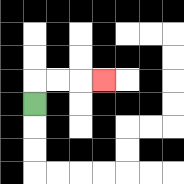{'start': '[1, 4]', 'end': '[4, 3]', 'path_directions': 'U,R,R,R', 'path_coordinates': '[[1, 4], [1, 3], [2, 3], [3, 3], [4, 3]]'}